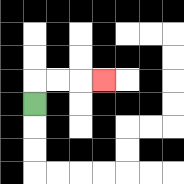{'start': '[1, 4]', 'end': '[4, 3]', 'path_directions': 'U,R,R,R', 'path_coordinates': '[[1, 4], [1, 3], [2, 3], [3, 3], [4, 3]]'}